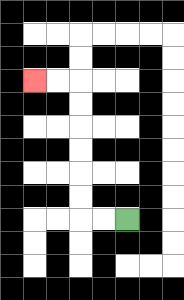{'start': '[5, 9]', 'end': '[1, 3]', 'path_directions': 'L,L,U,U,U,U,U,U,L,L', 'path_coordinates': '[[5, 9], [4, 9], [3, 9], [3, 8], [3, 7], [3, 6], [3, 5], [3, 4], [3, 3], [2, 3], [1, 3]]'}